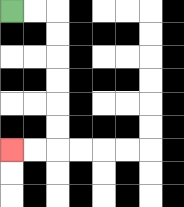{'start': '[0, 0]', 'end': '[0, 6]', 'path_directions': 'R,R,D,D,D,D,D,D,L,L', 'path_coordinates': '[[0, 0], [1, 0], [2, 0], [2, 1], [2, 2], [2, 3], [2, 4], [2, 5], [2, 6], [1, 6], [0, 6]]'}